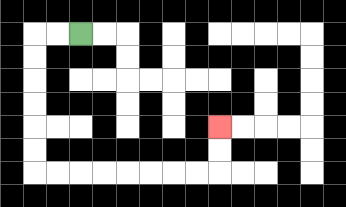{'start': '[3, 1]', 'end': '[9, 5]', 'path_directions': 'L,L,D,D,D,D,D,D,R,R,R,R,R,R,R,R,U,U', 'path_coordinates': '[[3, 1], [2, 1], [1, 1], [1, 2], [1, 3], [1, 4], [1, 5], [1, 6], [1, 7], [2, 7], [3, 7], [4, 7], [5, 7], [6, 7], [7, 7], [8, 7], [9, 7], [9, 6], [9, 5]]'}